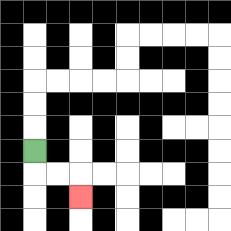{'start': '[1, 6]', 'end': '[3, 8]', 'path_directions': 'D,R,R,D', 'path_coordinates': '[[1, 6], [1, 7], [2, 7], [3, 7], [3, 8]]'}